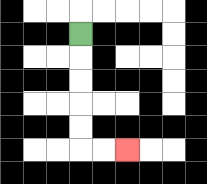{'start': '[3, 1]', 'end': '[5, 6]', 'path_directions': 'D,D,D,D,D,R,R', 'path_coordinates': '[[3, 1], [3, 2], [3, 3], [3, 4], [3, 5], [3, 6], [4, 6], [5, 6]]'}